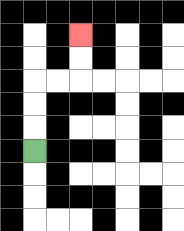{'start': '[1, 6]', 'end': '[3, 1]', 'path_directions': 'U,U,U,R,R,U,U', 'path_coordinates': '[[1, 6], [1, 5], [1, 4], [1, 3], [2, 3], [3, 3], [3, 2], [3, 1]]'}